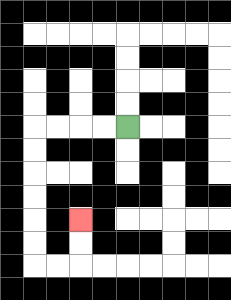{'start': '[5, 5]', 'end': '[3, 9]', 'path_directions': 'L,L,L,L,D,D,D,D,D,D,R,R,U,U', 'path_coordinates': '[[5, 5], [4, 5], [3, 5], [2, 5], [1, 5], [1, 6], [1, 7], [1, 8], [1, 9], [1, 10], [1, 11], [2, 11], [3, 11], [3, 10], [3, 9]]'}